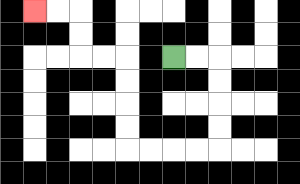{'start': '[7, 2]', 'end': '[1, 0]', 'path_directions': 'R,R,D,D,D,D,L,L,L,L,U,U,U,U,L,L,U,U,L,L', 'path_coordinates': '[[7, 2], [8, 2], [9, 2], [9, 3], [9, 4], [9, 5], [9, 6], [8, 6], [7, 6], [6, 6], [5, 6], [5, 5], [5, 4], [5, 3], [5, 2], [4, 2], [3, 2], [3, 1], [3, 0], [2, 0], [1, 0]]'}